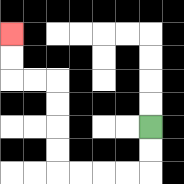{'start': '[6, 5]', 'end': '[0, 1]', 'path_directions': 'D,D,L,L,L,L,U,U,U,U,L,L,U,U', 'path_coordinates': '[[6, 5], [6, 6], [6, 7], [5, 7], [4, 7], [3, 7], [2, 7], [2, 6], [2, 5], [2, 4], [2, 3], [1, 3], [0, 3], [0, 2], [0, 1]]'}